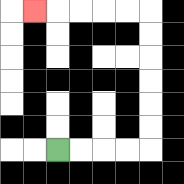{'start': '[2, 6]', 'end': '[1, 0]', 'path_directions': 'R,R,R,R,U,U,U,U,U,U,L,L,L,L,L', 'path_coordinates': '[[2, 6], [3, 6], [4, 6], [5, 6], [6, 6], [6, 5], [6, 4], [6, 3], [6, 2], [6, 1], [6, 0], [5, 0], [4, 0], [3, 0], [2, 0], [1, 0]]'}